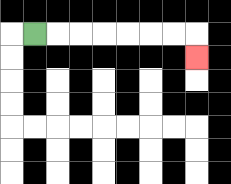{'start': '[1, 1]', 'end': '[8, 2]', 'path_directions': 'R,R,R,R,R,R,R,D', 'path_coordinates': '[[1, 1], [2, 1], [3, 1], [4, 1], [5, 1], [6, 1], [7, 1], [8, 1], [8, 2]]'}